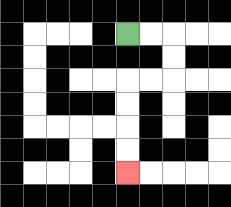{'start': '[5, 1]', 'end': '[5, 7]', 'path_directions': 'R,R,D,D,L,L,D,D,D,D', 'path_coordinates': '[[5, 1], [6, 1], [7, 1], [7, 2], [7, 3], [6, 3], [5, 3], [5, 4], [5, 5], [5, 6], [5, 7]]'}